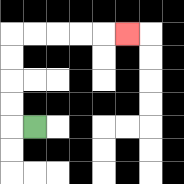{'start': '[1, 5]', 'end': '[5, 1]', 'path_directions': 'L,U,U,U,U,R,R,R,R,R', 'path_coordinates': '[[1, 5], [0, 5], [0, 4], [0, 3], [0, 2], [0, 1], [1, 1], [2, 1], [3, 1], [4, 1], [5, 1]]'}